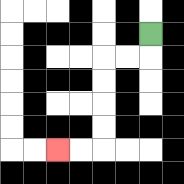{'start': '[6, 1]', 'end': '[2, 6]', 'path_directions': 'D,L,L,D,D,D,D,L,L', 'path_coordinates': '[[6, 1], [6, 2], [5, 2], [4, 2], [4, 3], [4, 4], [4, 5], [4, 6], [3, 6], [2, 6]]'}